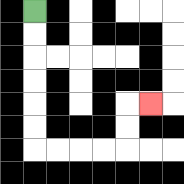{'start': '[1, 0]', 'end': '[6, 4]', 'path_directions': 'D,D,D,D,D,D,R,R,R,R,U,U,R', 'path_coordinates': '[[1, 0], [1, 1], [1, 2], [1, 3], [1, 4], [1, 5], [1, 6], [2, 6], [3, 6], [4, 6], [5, 6], [5, 5], [5, 4], [6, 4]]'}